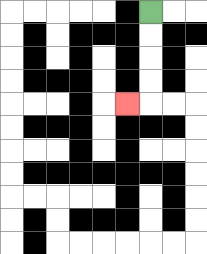{'start': '[6, 0]', 'end': '[5, 4]', 'path_directions': 'D,D,D,D,L', 'path_coordinates': '[[6, 0], [6, 1], [6, 2], [6, 3], [6, 4], [5, 4]]'}